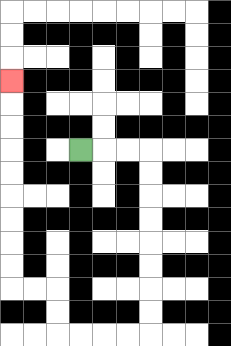{'start': '[3, 6]', 'end': '[0, 3]', 'path_directions': 'R,R,R,D,D,D,D,D,D,D,D,L,L,L,L,U,U,L,L,U,U,U,U,U,U,U,U,U', 'path_coordinates': '[[3, 6], [4, 6], [5, 6], [6, 6], [6, 7], [6, 8], [6, 9], [6, 10], [6, 11], [6, 12], [6, 13], [6, 14], [5, 14], [4, 14], [3, 14], [2, 14], [2, 13], [2, 12], [1, 12], [0, 12], [0, 11], [0, 10], [0, 9], [0, 8], [0, 7], [0, 6], [0, 5], [0, 4], [0, 3]]'}